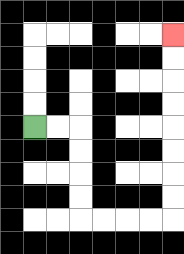{'start': '[1, 5]', 'end': '[7, 1]', 'path_directions': 'R,R,D,D,D,D,R,R,R,R,U,U,U,U,U,U,U,U', 'path_coordinates': '[[1, 5], [2, 5], [3, 5], [3, 6], [3, 7], [3, 8], [3, 9], [4, 9], [5, 9], [6, 9], [7, 9], [7, 8], [7, 7], [7, 6], [7, 5], [7, 4], [7, 3], [7, 2], [7, 1]]'}